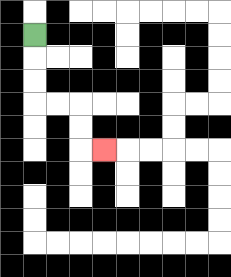{'start': '[1, 1]', 'end': '[4, 6]', 'path_directions': 'D,D,D,R,R,D,D,R', 'path_coordinates': '[[1, 1], [1, 2], [1, 3], [1, 4], [2, 4], [3, 4], [3, 5], [3, 6], [4, 6]]'}